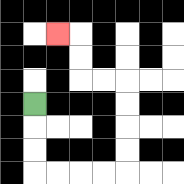{'start': '[1, 4]', 'end': '[2, 1]', 'path_directions': 'D,D,D,R,R,R,R,U,U,U,U,L,L,U,U,L', 'path_coordinates': '[[1, 4], [1, 5], [1, 6], [1, 7], [2, 7], [3, 7], [4, 7], [5, 7], [5, 6], [5, 5], [5, 4], [5, 3], [4, 3], [3, 3], [3, 2], [3, 1], [2, 1]]'}